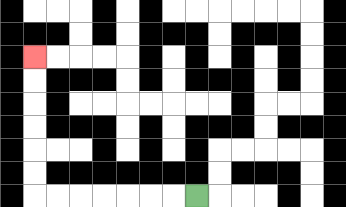{'start': '[8, 8]', 'end': '[1, 2]', 'path_directions': 'L,L,L,L,L,L,L,U,U,U,U,U,U', 'path_coordinates': '[[8, 8], [7, 8], [6, 8], [5, 8], [4, 8], [3, 8], [2, 8], [1, 8], [1, 7], [1, 6], [1, 5], [1, 4], [1, 3], [1, 2]]'}